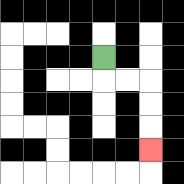{'start': '[4, 2]', 'end': '[6, 6]', 'path_directions': 'D,R,R,D,D,D', 'path_coordinates': '[[4, 2], [4, 3], [5, 3], [6, 3], [6, 4], [6, 5], [6, 6]]'}